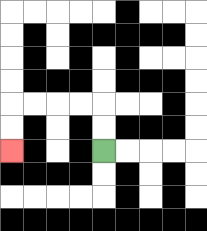{'start': '[4, 6]', 'end': '[0, 6]', 'path_directions': 'U,U,L,L,L,L,D,D', 'path_coordinates': '[[4, 6], [4, 5], [4, 4], [3, 4], [2, 4], [1, 4], [0, 4], [0, 5], [0, 6]]'}